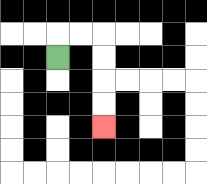{'start': '[2, 2]', 'end': '[4, 5]', 'path_directions': 'U,R,R,D,D,D,D', 'path_coordinates': '[[2, 2], [2, 1], [3, 1], [4, 1], [4, 2], [4, 3], [4, 4], [4, 5]]'}